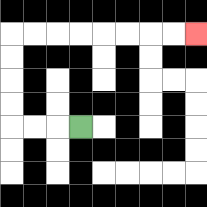{'start': '[3, 5]', 'end': '[8, 1]', 'path_directions': 'L,L,L,U,U,U,U,R,R,R,R,R,R,R,R', 'path_coordinates': '[[3, 5], [2, 5], [1, 5], [0, 5], [0, 4], [0, 3], [0, 2], [0, 1], [1, 1], [2, 1], [3, 1], [4, 1], [5, 1], [6, 1], [7, 1], [8, 1]]'}